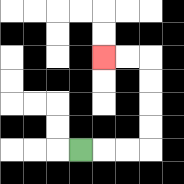{'start': '[3, 6]', 'end': '[4, 2]', 'path_directions': 'R,R,R,U,U,U,U,L,L', 'path_coordinates': '[[3, 6], [4, 6], [5, 6], [6, 6], [6, 5], [6, 4], [6, 3], [6, 2], [5, 2], [4, 2]]'}